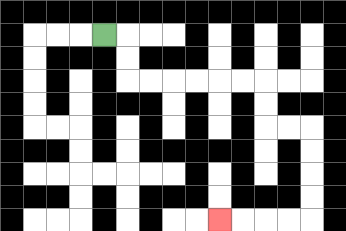{'start': '[4, 1]', 'end': '[9, 9]', 'path_directions': 'R,D,D,R,R,R,R,R,R,D,D,R,R,D,D,D,D,L,L,L,L', 'path_coordinates': '[[4, 1], [5, 1], [5, 2], [5, 3], [6, 3], [7, 3], [8, 3], [9, 3], [10, 3], [11, 3], [11, 4], [11, 5], [12, 5], [13, 5], [13, 6], [13, 7], [13, 8], [13, 9], [12, 9], [11, 9], [10, 9], [9, 9]]'}